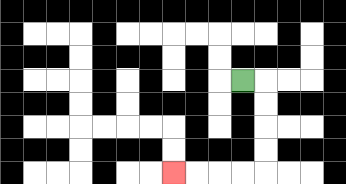{'start': '[10, 3]', 'end': '[7, 7]', 'path_directions': 'R,D,D,D,D,L,L,L,L', 'path_coordinates': '[[10, 3], [11, 3], [11, 4], [11, 5], [11, 6], [11, 7], [10, 7], [9, 7], [8, 7], [7, 7]]'}